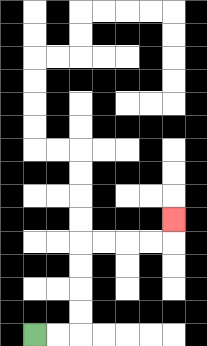{'start': '[1, 14]', 'end': '[7, 9]', 'path_directions': 'R,R,U,U,U,U,R,R,R,R,U', 'path_coordinates': '[[1, 14], [2, 14], [3, 14], [3, 13], [3, 12], [3, 11], [3, 10], [4, 10], [5, 10], [6, 10], [7, 10], [7, 9]]'}